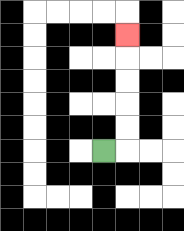{'start': '[4, 6]', 'end': '[5, 1]', 'path_directions': 'R,U,U,U,U,U', 'path_coordinates': '[[4, 6], [5, 6], [5, 5], [5, 4], [5, 3], [5, 2], [5, 1]]'}